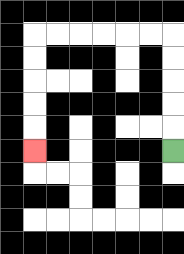{'start': '[7, 6]', 'end': '[1, 6]', 'path_directions': 'U,U,U,U,U,L,L,L,L,L,L,D,D,D,D,D', 'path_coordinates': '[[7, 6], [7, 5], [7, 4], [7, 3], [7, 2], [7, 1], [6, 1], [5, 1], [4, 1], [3, 1], [2, 1], [1, 1], [1, 2], [1, 3], [1, 4], [1, 5], [1, 6]]'}